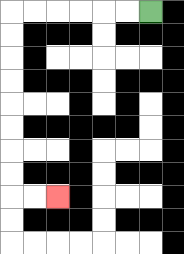{'start': '[6, 0]', 'end': '[2, 8]', 'path_directions': 'L,L,L,L,L,L,D,D,D,D,D,D,D,D,R,R', 'path_coordinates': '[[6, 0], [5, 0], [4, 0], [3, 0], [2, 0], [1, 0], [0, 0], [0, 1], [0, 2], [0, 3], [0, 4], [0, 5], [0, 6], [0, 7], [0, 8], [1, 8], [2, 8]]'}